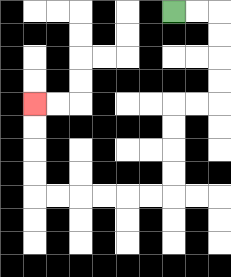{'start': '[7, 0]', 'end': '[1, 4]', 'path_directions': 'R,R,D,D,D,D,L,L,D,D,D,D,L,L,L,L,L,L,U,U,U,U', 'path_coordinates': '[[7, 0], [8, 0], [9, 0], [9, 1], [9, 2], [9, 3], [9, 4], [8, 4], [7, 4], [7, 5], [7, 6], [7, 7], [7, 8], [6, 8], [5, 8], [4, 8], [3, 8], [2, 8], [1, 8], [1, 7], [1, 6], [1, 5], [1, 4]]'}